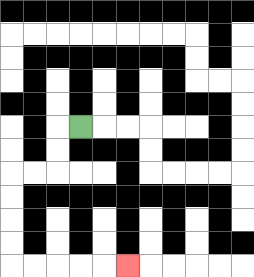{'start': '[3, 5]', 'end': '[5, 11]', 'path_directions': 'L,D,D,L,L,D,D,D,D,R,R,R,R,R', 'path_coordinates': '[[3, 5], [2, 5], [2, 6], [2, 7], [1, 7], [0, 7], [0, 8], [0, 9], [0, 10], [0, 11], [1, 11], [2, 11], [3, 11], [4, 11], [5, 11]]'}